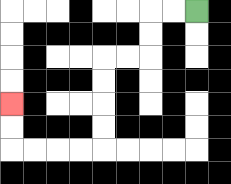{'start': '[8, 0]', 'end': '[0, 4]', 'path_directions': 'L,L,D,D,L,L,D,D,D,D,L,L,L,L,U,U', 'path_coordinates': '[[8, 0], [7, 0], [6, 0], [6, 1], [6, 2], [5, 2], [4, 2], [4, 3], [4, 4], [4, 5], [4, 6], [3, 6], [2, 6], [1, 6], [0, 6], [0, 5], [0, 4]]'}